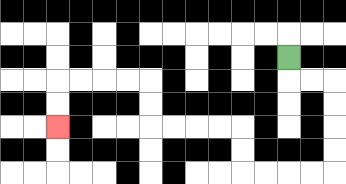{'start': '[12, 2]', 'end': '[2, 5]', 'path_directions': 'D,R,R,D,D,D,D,L,L,L,L,U,U,L,L,L,L,U,U,L,L,L,L,D,D', 'path_coordinates': '[[12, 2], [12, 3], [13, 3], [14, 3], [14, 4], [14, 5], [14, 6], [14, 7], [13, 7], [12, 7], [11, 7], [10, 7], [10, 6], [10, 5], [9, 5], [8, 5], [7, 5], [6, 5], [6, 4], [6, 3], [5, 3], [4, 3], [3, 3], [2, 3], [2, 4], [2, 5]]'}